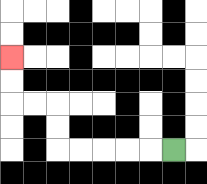{'start': '[7, 6]', 'end': '[0, 2]', 'path_directions': 'L,L,L,L,L,U,U,L,L,U,U', 'path_coordinates': '[[7, 6], [6, 6], [5, 6], [4, 6], [3, 6], [2, 6], [2, 5], [2, 4], [1, 4], [0, 4], [0, 3], [0, 2]]'}